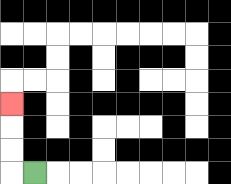{'start': '[1, 7]', 'end': '[0, 4]', 'path_directions': 'L,U,U,U', 'path_coordinates': '[[1, 7], [0, 7], [0, 6], [0, 5], [0, 4]]'}